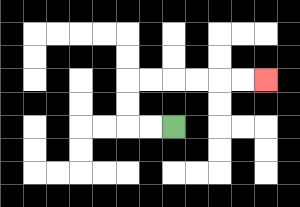{'start': '[7, 5]', 'end': '[11, 3]', 'path_directions': 'L,L,U,U,R,R,R,R,R,R', 'path_coordinates': '[[7, 5], [6, 5], [5, 5], [5, 4], [5, 3], [6, 3], [7, 3], [8, 3], [9, 3], [10, 3], [11, 3]]'}